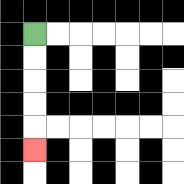{'start': '[1, 1]', 'end': '[1, 6]', 'path_directions': 'D,D,D,D,D', 'path_coordinates': '[[1, 1], [1, 2], [1, 3], [1, 4], [1, 5], [1, 6]]'}